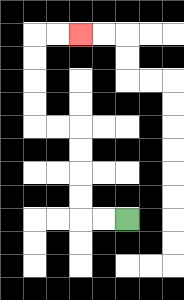{'start': '[5, 9]', 'end': '[3, 1]', 'path_directions': 'L,L,U,U,U,U,L,L,U,U,U,U,R,R', 'path_coordinates': '[[5, 9], [4, 9], [3, 9], [3, 8], [3, 7], [3, 6], [3, 5], [2, 5], [1, 5], [1, 4], [1, 3], [1, 2], [1, 1], [2, 1], [3, 1]]'}